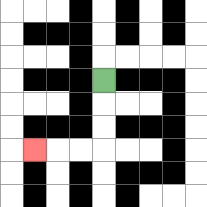{'start': '[4, 3]', 'end': '[1, 6]', 'path_directions': 'D,D,D,L,L,L', 'path_coordinates': '[[4, 3], [4, 4], [4, 5], [4, 6], [3, 6], [2, 6], [1, 6]]'}